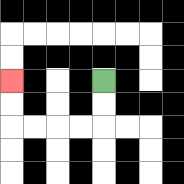{'start': '[4, 3]', 'end': '[0, 3]', 'path_directions': 'D,D,L,L,L,L,U,U', 'path_coordinates': '[[4, 3], [4, 4], [4, 5], [3, 5], [2, 5], [1, 5], [0, 5], [0, 4], [0, 3]]'}